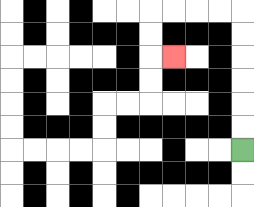{'start': '[10, 6]', 'end': '[7, 2]', 'path_directions': 'U,U,U,U,U,U,L,L,L,L,D,D,R', 'path_coordinates': '[[10, 6], [10, 5], [10, 4], [10, 3], [10, 2], [10, 1], [10, 0], [9, 0], [8, 0], [7, 0], [6, 0], [6, 1], [6, 2], [7, 2]]'}